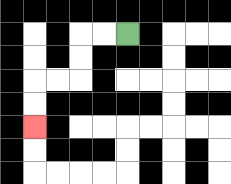{'start': '[5, 1]', 'end': '[1, 5]', 'path_directions': 'L,L,D,D,L,L,D,D', 'path_coordinates': '[[5, 1], [4, 1], [3, 1], [3, 2], [3, 3], [2, 3], [1, 3], [1, 4], [1, 5]]'}